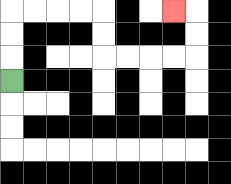{'start': '[0, 3]', 'end': '[7, 0]', 'path_directions': 'U,U,U,R,R,R,R,D,D,R,R,R,R,U,U,L', 'path_coordinates': '[[0, 3], [0, 2], [0, 1], [0, 0], [1, 0], [2, 0], [3, 0], [4, 0], [4, 1], [4, 2], [5, 2], [6, 2], [7, 2], [8, 2], [8, 1], [8, 0], [7, 0]]'}